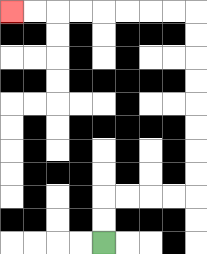{'start': '[4, 10]', 'end': '[0, 0]', 'path_directions': 'U,U,R,R,R,R,U,U,U,U,U,U,U,U,L,L,L,L,L,L,L,L', 'path_coordinates': '[[4, 10], [4, 9], [4, 8], [5, 8], [6, 8], [7, 8], [8, 8], [8, 7], [8, 6], [8, 5], [8, 4], [8, 3], [8, 2], [8, 1], [8, 0], [7, 0], [6, 0], [5, 0], [4, 0], [3, 0], [2, 0], [1, 0], [0, 0]]'}